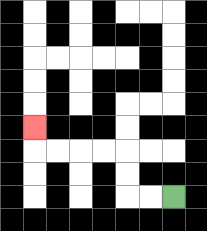{'start': '[7, 8]', 'end': '[1, 5]', 'path_directions': 'L,L,U,U,L,L,L,L,U', 'path_coordinates': '[[7, 8], [6, 8], [5, 8], [5, 7], [5, 6], [4, 6], [3, 6], [2, 6], [1, 6], [1, 5]]'}